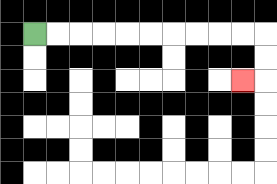{'start': '[1, 1]', 'end': '[10, 3]', 'path_directions': 'R,R,R,R,R,R,R,R,R,R,D,D,L', 'path_coordinates': '[[1, 1], [2, 1], [3, 1], [4, 1], [5, 1], [6, 1], [7, 1], [8, 1], [9, 1], [10, 1], [11, 1], [11, 2], [11, 3], [10, 3]]'}